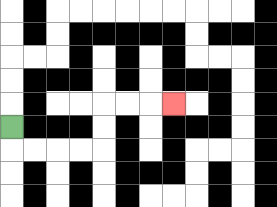{'start': '[0, 5]', 'end': '[7, 4]', 'path_directions': 'D,R,R,R,R,U,U,R,R,R', 'path_coordinates': '[[0, 5], [0, 6], [1, 6], [2, 6], [3, 6], [4, 6], [4, 5], [4, 4], [5, 4], [6, 4], [7, 4]]'}